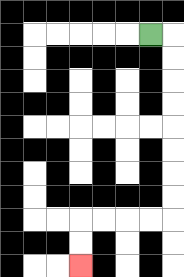{'start': '[6, 1]', 'end': '[3, 11]', 'path_directions': 'R,D,D,D,D,D,D,D,D,L,L,L,L,D,D', 'path_coordinates': '[[6, 1], [7, 1], [7, 2], [7, 3], [7, 4], [7, 5], [7, 6], [7, 7], [7, 8], [7, 9], [6, 9], [5, 9], [4, 9], [3, 9], [3, 10], [3, 11]]'}